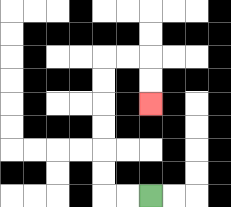{'start': '[6, 8]', 'end': '[6, 4]', 'path_directions': 'L,L,U,U,U,U,U,U,R,R,D,D', 'path_coordinates': '[[6, 8], [5, 8], [4, 8], [4, 7], [4, 6], [4, 5], [4, 4], [4, 3], [4, 2], [5, 2], [6, 2], [6, 3], [6, 4]]'}